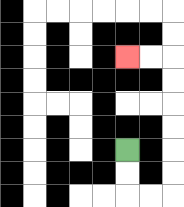{'start': '[5, 6]', 'end': '[5, 2]', 'path_directions': 'D,D,R,R,U,U,U,U,U,U,L,L', 'path_coordinates': '[[5, 6], [5, 7], [5, 8], [6, 8], [7, 8], [7, 7], [7, 6], [7, 5], [7, 4], [7, 3], [7, 2], [6, 2], [5, 2]]'}